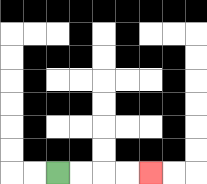{'start': '[2, 7]', 'end': '[6, 7]', 'path_directions': 'R,R,R,R', 'path_coordinates': '[[2, 7], [3, 7], [4, 7], [5, 7], [6, 7]]'}